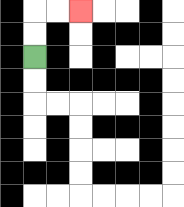{'start': '[1, 2]', 'end': '[3, 0]', 'path_directions': 'U,U,R,R', 'path_coordinates': '[[1, 2], [1, 1], [1, 0], [2, 0], [3, 0]]'}